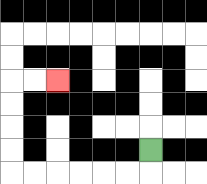{'start': '[6, 6]', 'end': '[2, 3]', 'path_directions': 'D,L,L,L,L,L,L,U,U,U,U,R,R', 'path_coordinates': '[[6, 6], [6, 7], [5, 7], [4, 7], [3, 7], [2, 7], [1, 7], [0, 7], [0, 6], [0, 5], [0, 4], [0, 3], [1, 3], [2, 3]]'}